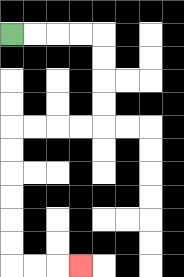{'start': '[0, 1]', 'end': '[3, 11]', 'path_directions': 'R,R,R,R,D,D,D,D,L,L,L,L,D,D,D,D,D,D,R,R,R', 'path_coordinates': '[[0, 1], [1, 1], [2, 1], [3, 1], [4, 1], [4, 2], [4, 3], [4, 4], [4, 5], [3, 5], [2, 5], [1, 5], [0, 5], [0, 6], [0, 7], [0, 8], [0, 9], [0, 10], [0, 11], [1, 11], [2, 11], [3, 11]]'}